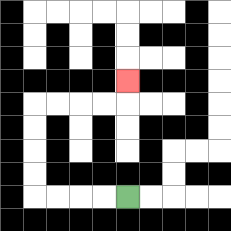{'start': '[5, 8]', 'end': '[5, 3]', 'path_directions': 'L,L,L,L,U,U,U,U,R,R,R,R,U', 'path_coordinates': '[[5, 8], [4, 8], [3, 8], [2, 8], [1, 8], [1, 7], [1, 6], [1, 5], [1, 4], [2, 4], [3, 4], [4, 4], [5, 4], [5, 3]]'}